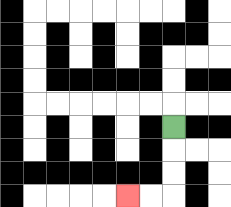{'start': '[7, 5]', 'end': '[5, 8]', 'path_directions': 'D,D,D,L,L', 'path_coordinates': '[[7, 5], [7, 6], [7, 7], [7, 8], [6, 8], [5, 8]]'}